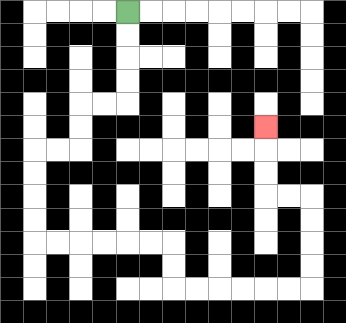{'start': '[5, 0]', 'end': '[11, 5]', 'path_directions': 'D,D,D,D,L,L,D,D,L,L,D,D,D,D,R,R,R,R,R,R,D,D,R,R,R,R,R,R,U,U,U,U,L,L,U,U,U', 'path_coordinates': '[[5, 0], [5, 1], [5, 2], [5, 3], [5, 4], [4, 4], [3, 4], [3, 5], [3, 6], [2, 6], [1, 6], [1, 7], [1, 8], [1, 9], [1, 10], [2, 10], [3, 10], [4, 10], [5, 10], [6, 10], [7, 10], [7, 11], [7, 12], [8, 12], [9, 12], [10, 12], [11, 12], [12, 12], [13, 12], [13, 11], [13, 10], [13, 9], [13, 8], [12, 8], [11, 8], [11, 7], [11, 6], [11, 5]]'}